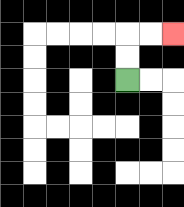{'start': '[5, 3]', 'end': '[7, 1]', 'path_directions': 'U,U,R,R', 'path_coordinates': '[[5, 3], [5, 2], [5, 1], [6, 1], [7, 1]]'}